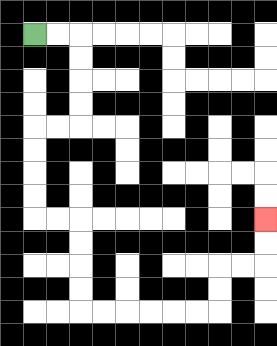{'start': '[1, 1]', 'end': '[11, 9]', 'path_directions': 'R,R,D,D,D,D,L,L,D,D,D,D,R,R,D,D,D,D,R,R,R,R,R,R,U,U,R,R,U,U', 'path_coordinates': '[[1, 1], [2, 1], [3, 1], [3, 2], [3, 3], [3, 4], [3, 5], [2, 5], [1, 5], [1, 6], [1, 7], [1, 8], [1, 9], [2, 9], [3, 9], [3, 10], [3, 11], [3, 12], [3, 13], [4, 13], [5, 13], [6, 13], [7, 13], [8, 13], [9, 13], [9, 12], [9, 11], [10, 11], [11, 11], [11, 10], [11, 9]]'}